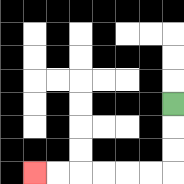{'start': '[7, 4]', 'end': '[1, 7]', 'path_directions': 'D,D,D,L,L,L,L,L,L', 'path_coordinates': '[[7, 4], [7, 5], [7, 6], [7, 7], [6, 7], [5, 7], [4, 7], [3, 7], [2, 7], [1, 7]]'}